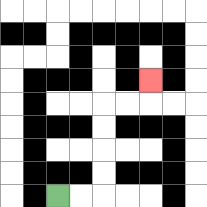{'start': '[2, 8]', 'end': '[6, 3]', 'path_directions': 'R,R,U,U,U,U,R,R,U', 'path_coordinates': '[[2, 8], [3, 8], [4, 8], [4, 7], [4, 6], [4, 5], [4, 4], [5, 4], [6, 4], [6, 3]]'}